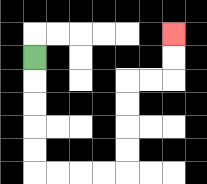{'start': '[1, 2]', 'end': '[7, 1]', 'path_directions': 'D,D,D,D,D,R,R,R,R,U,U,U,U,R,R,U,U', 'path_coordinates': '[[1, 2], [1, 3], [1, 4], [1, 5], [1, 6], [1, 7], [2, 7], [3, 7], [4, 7], [5, 7], [5, 6], [5, 5], [5, 4], [5, 3], [6, 3], [7, 3], [7, 2], [7, 1]]'}